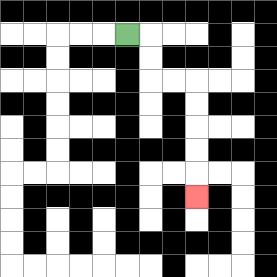{'start': '[5, 1]', 'end': '[8, 8]', 'path_directions': 'R,D,D,R,R,D,D,D,D,D', 'path_coordinates': '[[5, 1], [6, 1], [6, 2], [6, 3], [7, 3], [8, 3], [8, 4], [8, 5], [8, 6], [8, 7], [8, 8]]'}